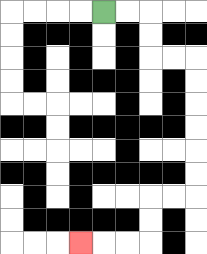{'start': '[4, 0]', 'end': '[3, 10]', 'path_directions': 'R,R,D,D,R,R,D,D,D,D,D,D,L,L,D,D,L,L,L', 'path_coordinates': '[[4, 0], [5, 0], [6, 0], [6, 1], [6, 2], [7, 2], [8, 2], [8, 3], [8, 4], [8, 5], [8, 6], [8, 7], [8, 8], [7, 8], [6, 8], [6, 9], [6, 10], [5, 10], [4, 10], [3, 10]]'}